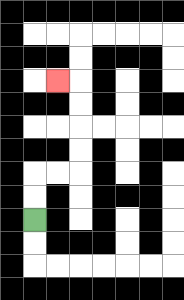{'start': '[1, 9]', 'end': '[2, 3]', 'path_directions': 'U,U,R,R,U,U,U,U,L', 'path_coordinates': '[[1, 9], [1, 8], [1, 7], [2, 7], [3, 7], [3, 6], [3, 5], [3, 4], [3, 3], [2, 3]]'}